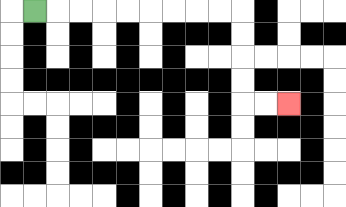{'start': '[1, 0]', 'end': '[12, 4]', 'path_directions': 'R,R,R,R,R,R,R,R,R,D,D,D,D,R,R', 'path_coordinates': '[[1, 0], [2, 0], [3, 0], [4, 0], [5, 0], [6, 0], [7, 0], [8, 0], [9, 0], [10, 0], [10, 1], [10, 2], [10, 3], [10, 4], [11, 4], [12, 4]]'}